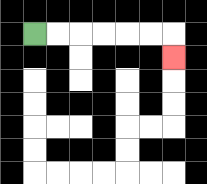{'start': '[1, 1]', 'end': '[7, 2]', 'path_directions': 'R,R,R,R,R,R,D', 'path_coordinates': '[[1, 1], [2, 1], [3, 1], [4, 1], [5, 1], [6, 1], [7, 1], [7, 2]]'}